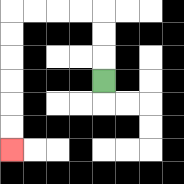{'start': '[4, 3]', 'end': '[0, 6]', 'path_directions': 'U,U,U,L,L,L,L,D,D,D,D,D,D', 'path_coordinates': '[[4, 3], [4, 2], [4, 1], [4, 0], [3, 0], [2, 0], [1, 0], [0, 0], [0, 1], [0, 2], [0, 3], [0, 4], [0, 5], [0, 6]]'}